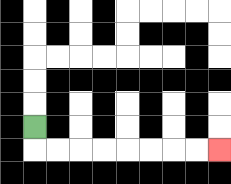{'start': '[1, 5]', 'end': '[9, 6]', 'path_directions': 'D,R,R,R,R,R,R,R,R', 'path_coordinates': '[[1, 5], [1, 6], [2, 6], [3, 6], [4, 6], [5, 6], [6, 6], [7, 6], [8, 6], [9, 6]]'}